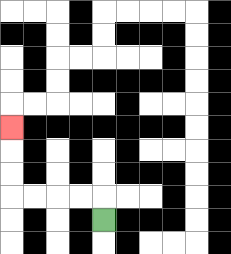{'start': '[4, 9]', 'end': '[0, 5]', 'path_directions': 'U,L,L,L,L,U,U,U', 'path_coordinates': '[[4, 9], [4, 8], [3, 8], [2, 8], [1, 8], [0, 8], [0, 7], [0, 6], [0, 5]]'}